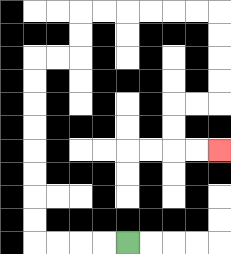{'start': '[5, 10]', 'end': '[9, 6]', 'path_directions': 'L,L,L,L,U,U,U,U,U,U,U,U,R,R,U,U,R,R,R,R,R,R,D,D,D,D,L,L,D,D,R,R', 'path_coordinates': '[[5, 10], [4, 10], [3, 10], [2, 10], [1, 10], [1, 9], [1, 8], [1, 7], [1, 6], [1, 5], [1, 4], [1, 3], [1, 2], [2, 2], [3, 2], [3, 1], [3, 0], [4, 0], [5, 0], [6, 0], [7, 0], [8, 0], [9, 0], [9, 1], [9, 2], [9, 3], [9, 4], [8, 4], [7, 4], [7, 5], [7, 6], [8, 6], [9, 6]]'}